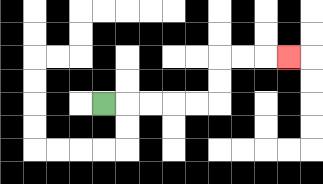{'start': '[4, 4]', 'end': '[12, 2]', 'path_directions': 'R,R,R,R,R,U,U,R,R,R', 'path_coordinates': '[[4, 4], [5, 4], [6, 4], [7, 4], [8, 4], [9, 4], [9, 3], [9, 2], [10, 2], [11, 2], [12, 2]]'}